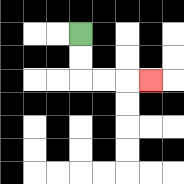{'start': '[3, 1]', 'end': '[6, 3]', 'path_directions': 'D,D,R,R,R', 'path_coordinates': '[[3, 1], [3, 2], [3, 3], [4, 3], [5, 3], [6, 3]]'}